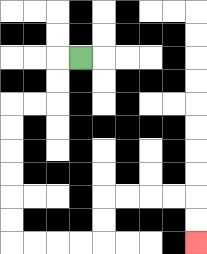{'start': '[3, 2]', 'end': '[8, 10]', 'path_directions': 'L,D,D,L,L,D,D,D,D,D,D,R,R,R,R,U,U,R,R,R,R,D,D', 'path_coordinates': '[[3, 2], [2, 2], [2, 3], [2, 4], [1, 4], [0, 4], [0, 5], [0, 6], [0, 7], [0, 8], [0, 9], [0, 10], [1, 10], [2, 10], [3, 10], [4, 10], [4, 9], [4, 8], [5, 8], [6, 8], [7, 8], [8, 8], [8, 9], [8, 10]]'}